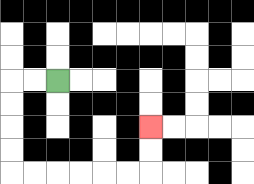{'start': '[2, 3]', 'end': '[6, 5]', 'path_directions': 'L,L,D,D,D,D,R,R,R,R,R,R,U,U', 'path_coordinates': '[[2, 3], [1, 3], [0, 3], [0, 4], [0, 5], [0, 6], [0, 7], [1, 7], [2, 7], [3, 7], [4, 7], [5, 7], [6, 7], [6, 6], [6, 5]]'}